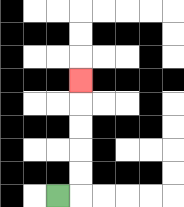{'start': '[2, 8]', 'end': '[3, 3]', 'path_directions': 'R,U,U,U,U,U', 'path_coordinates': '[[2, 8], [3, 8], [3, 7], [3, 6], [3, 5], [3, 4], [3, 3]]'}